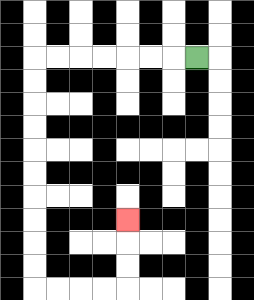{'start': '[8, 2]', 'end': '[5, 9]', 'path_directions': 'L,L,L,L,L,L,L,D,D,D,D,D,D,D,D,D,D,R,R,R,R,U,U,U', 'path_coordinates': '[[8, 2], [7, 2], [6, 2], [5, 2], [4, 2], [3, 2], [2, 2], [1, 2], [1, 3], [1, 4], [1, 5], [1, 6], [1, 7], [1, 8], [1, 9], [1, 10], [1, 11], [1, 12], [2, 12], [3, 12], [4, 12], [5, 12], [5, 11], [5, 10], [5, 9]]'}